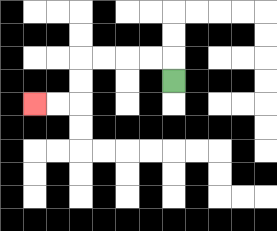{'start': '[7, 3]', 'end': '[1, 4]', 'path_directions': 'U,L,L,L,L,D,D,L,L', 'path_coordinates': '[[7, 3], [7, 2], [6, 2], [5, 2], [4, 2], [3, 2], [3, 3], [3, 4], [2, 4], [1, 4]]'}